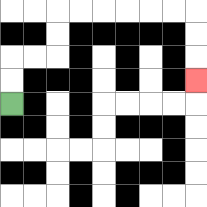{'start': '[0, 4]', 'end': '[8, 3]', 'path_directions': 'U,U,R,R,U,U,R,R,R,R,R,R,D,D,D', 'path_coordinates': '[[0, 4], [0, 3], [0, 2], [1, 2], [2, 2], [2, 1], [2, 0], [3, 0], [4, 0], [5, 0], [6, 0], [7, 0], [8, 0], [8, 1], [8, 2], [8, 3]]'}